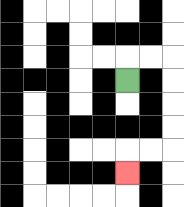{'start': '[5, 3]', 'end': '[5, 7]', 'path_directions': 'U,R,R,D,D,D,D,L,L,D', 'path_coordinates': '[[5, 3], [5, 2], [6, 2], [7, 2], [7, 3], [7, 4], [7, 5], [7, 6], [6, 6], [5, 6], [5, 7]]'}